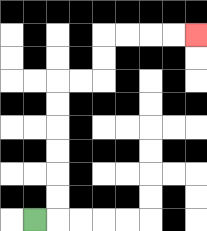{'start': '[1, 9]', 'end': '[8, 1]', 'path_directions': 'R,U,U,U,U,U,U,R,R,U,U,R,R,R,R', 'path_coordinates': '[[1, 9], [2, 9], [2, 8], [2, 7], [2, 6], [2, 5], [2, 4], [2, 3], [3, 3], [4, 3], [4, 2], [4, 1], [5, 1], [6, 1], [7, 1], [8, 1]]'}